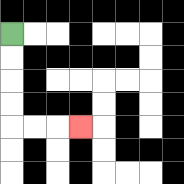{'start': '[0, 1]', 'end': '[3, 5]', 'path_directions': 'D,D,D,D,R,R,R', 'path_coordinates': '[[0, 1], [0, 2], [0, 3], [0, 4], [0, 5], [1, 5], [2, 5], [3, 5]]'}